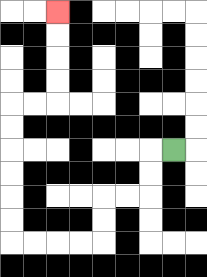{'start': '[7, 6]', 'end': '[2, 0]', 'path_directions': 'L,D,D,L,L,D,D,L,L,L,L,U,U,U,U,U,U,R,R,U,U,U,U', 'path_coordinates': '[[7, 6], [6, 6], [6, 7], [6, 8], [5, 8], [4, 8], [4, 9], [4, 10], [3, 10], [2, 10], [1, 10], [0, 10], [0, 9], [0, 8], [0, 7], [0, 6], [0, 5], [0, 4], [1, 4], [2, 4], [2, 3], [2, 2], [2, 1], [2, 0]]'}